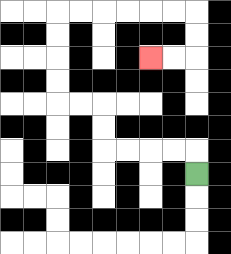{'start': '[8, 7]', 'end': '[6, 2]', 'path_directions': 'U,L,L,L,L,U,U,L,L,U,U,U,U,R,R,R,R,R,R,D,D,L,L', 'path_coordinates': '[[8, 7], [8, 6], [7, 6], [6, 6], [5, 6], [4, 6], [4, 5], [4, 4], [3, 4], [2, 4], [2, 3], [2, 2], [2, 1], [2, 0], [3, 0], [4, 0], [5, 0], [6, 0], [7, 0], [8, 0], [8, 1], [8, 2], [7, 2], [6, 2]]'}